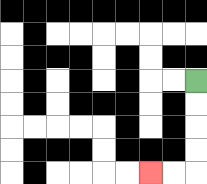{'start': '[8, 3]', 'end': '[6, 7]', 'path_directions': 'D,D,D,D,L,L', 'path_coordinates': '[[8, 3], [8, 4], [8, 5], [8, 6], [8, 7], [7, 7], [6, 7]]'}